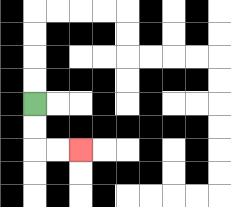{'start': '[1, 4]', 'end': '[3, 6]', 'path_directions': 'D,D,R,R', 'path_coordinates': '[[1, 4], [1, 5], [1, 6], [2, 6], [3, 6]]'}